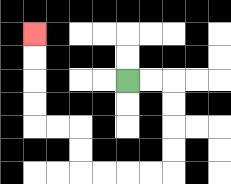{'start': '[5, 3]', 'end': '[1, 1]', 'path_directions': 'R,R,D,D,D,D,L,L,L,L,U,U,L,L,U,U,U,U', 'path_coordinates': '[[5, 3], [6, 3], [7, 3], [7, 4], [7, 5], [7, 6], [7, 7], [6, 7], [5, 7], [4, 7], [3, 7], [3, 6], [3, 5], [2, 5], [1, 5], [1, 4], [1, 3], [1, 2], [1, 1]]'}